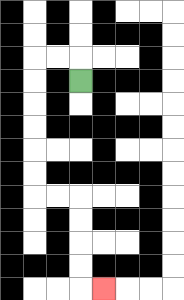{'start': '[3, 3]', 'end': '[4, 12]', 'path_directions': 'U,L,L,D,D,D,D,D,D,R,R,D,D,D,D,R', 'path_coordinates': '[[3, 3], [3, 2], [2, 2], [1, 2], [1, 3], [1, 4], [1, 5], [1, 6], [1, 7], [1, 8], [2, 8], [3, 8], [3, 9], [3, 10], [3, 11], [3, 12], [4, 12]]'}